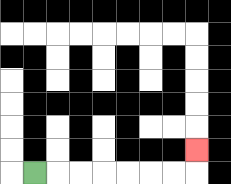{'start': '[1, 7]', 'end': '[8, 6]', 'path_directions': 'R,R,R,R,R,R,R,U', 'path_coordinates': '[[1, 7], [2, 7], [3, 7], [4, 7], [5, 7], [6, 7], [7, 7], [8, 7], [8, 6]]'}